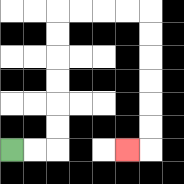{'start': '[0, 6]', 'end': '[5, 6]', 'path_directions': 'R,R,U,U,U,U,U,U,R,R,R,R,D,D,D,D,D,D,L', 'path_coordinates': '[[0, 6], [1, 6], [2, 6], [2, 5], [2, 4], [2, 3], [2, 2], [2, 1], [2, 0], [3, 0], [4, 0], [5, 0], [6, 0], [6, 1], [6, 2], [6, 3], [6, 4], [6, 5], [6, 6], [5, 6]]'}